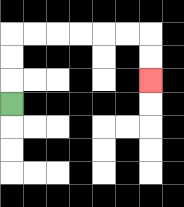{'start': '[0, 4]', 'end': '[6, 3]', 'path_directions': 'U,U,U,R,R,R,R,R,R,D,D', 'path_coordinates': '[[0, 4], [0, 3], [0, 2], [0, 1], [1, 1], [2, 1], [3, 1], [4, 1], [5, 1], [6, 1], [6, 2], [6, 3]]'}